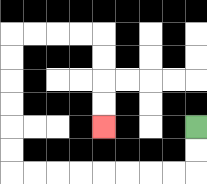{'start': '[8, 5]', 'end': '[4, 5]', 'path_directions': 'D,D,L,L,L,L,L,L,L,L,U,U,U,U,U,U,R,R,R,R,D,D,D,D', 'path_coordinates': '[[8, 5], [8, 6], [8, 7], [7, 7], [6, 7], [5, 7], [4, 7], [3, 7], [2, 7], [1, 7], [0, 7], [0, 6], [0, 5], [0, 4], [0, 3], [0, 2], [0, 1], [1, 1], [2, 1], [3, 1], [4, 1], [4, 2], [4, 3], [4, 4], [4, 5]]'}